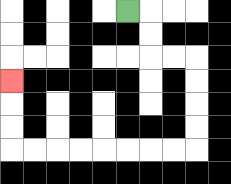{'start': '[5, 0]', 'end': '[0, 3]', 'path_directions': 'R,D,D,R,R,D,D,D,D,L,L,L,L,L,L,L,L,U,U,U', 'path_coordinates': '[[5, 0], [6, 0], [6, 1], [6, 2], [7, 2], [8, 2], [8, 3], [8, 4], [8, 5], [8, 6], [7, 6], [6, 6], [5, 6], [4, 6], [3, 6], [2, 6], [1, 6], [0, 6], [0, 5], [0, 4], [0, 3]]'}